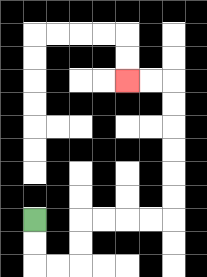{'start': '[1, 9]', 'end': '[5, 3]', 'path_directions': 'D,D,R,R,U,U,R,R,R,R,U,U,U,U,U,U,L,L', 'path_coordinates': '[[1, 9], [1, 10], [1, 11], [2, 11], [3, 11], [3, 10], [3, 9], [4, 9], [5, 9], [6, 9], [7, 9], [7, 8], [7, 7], [7, 6], [7, 5], [7, 4], [7, 3], [6, 3], [5, 3]]'}